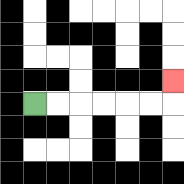{'start': '[1, 4]', 'end': '[7, 3]', 'path_directions': 'R,R,R,R,R,R,U', 'path_coordinates': '[[1, 4], [2, 4], [3, 4], [4, 4], [5, 4], [6, 4], [7, 4], [7, 3]]'}